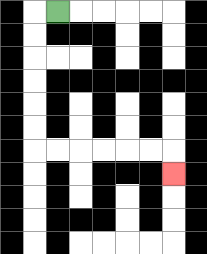{'start': '[2, 0]', 'end': '[7, 7]', 'path_directions': 'L,D,D,D,D,D,D,R,R,R,R,R,R,D', 'path_coordinates': '[[2, 0], [1, 0], [1, 1], [1, 2], [1, 3], [1, 4], [1, 5], [1, 6], [2, 6], [3, 6], [4, 6], [5, 6], [6, 6], [7, 6], [7, 7]]'}